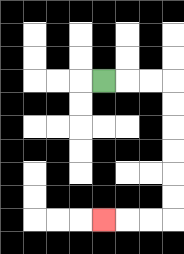{'start': '[4, 3]', 'end': '[4, 9]', 'path_directions': 'R,R,R,D,D,D,D,D,D,L,L,L', 'path_coordinates': '[[4, 3], [5, 3], [6, 3], [7, 3], [7, 4], [7, 5], [7, 6], [7, 7], [7, 8], [7, 9], [6, 9], [5, 9], [4, 9]]'}